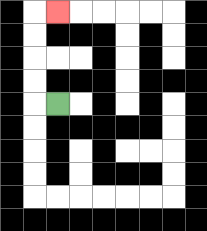{'start': '[2, 4]', 'end': '[2, 0]', 'path_directions': 'L,U,U,U,U,R', 'path_coordinates': '[[2, 4], [1, 4], [1, 3], [1, 2], [1, 1], [1, 0], [2, 0]]'}